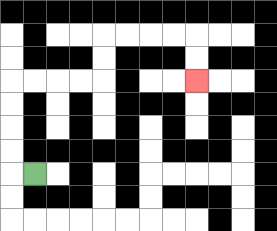{'start': '[1, 7]', 'end': '[8, 3]', 'path_directions': 'L,U,U,U,U,R,R,R,R,U,U,R,R,R,R,D,D', 'path_coordinates': '[[1, 7], [0, 7], [0, 6], [0, 5], [0, 4], [0, 3], [1, 3], [2, 3], [3, 3], [4, 3], [4, 2], [4, 1], [5, 1], [6, 1], [7, 1], [8, 1], [8, 2], [8, 3]]'}